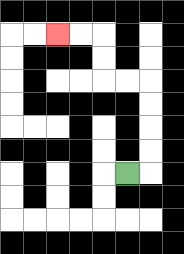{'start': '[5, 7]', 'end': '[2, 1]', 'path_directions': 'R,U,U,U,U,L,L,U,U,L,L', 'path_coordinates': '[[5, 7], [6, 7], [6, 6], [6, 5], [6, 4], [6, 3], [5, 3], [4, 3], [4, 2], [4, 1], [3, 1], [2, 1]]'}